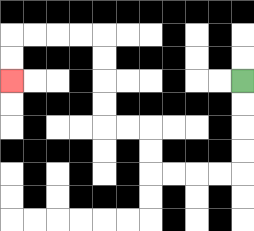{'start': '[10, 3]', 'end': '[0, 3]', 'path_directions': 'D,D,D,D,L,L,L,L,U,U,L,L,U,U,U,U,L,L,L,L,D,D', 'path_coordinates': '[[10, 3], [10, 4], [10, 5], [10, 6], [10, 7], [9, 7], [8, 7], [7, 7], [6, 7], [6, 6], [6, 5], [5, 5], [4, 5], [4, 4], [4, 3], [4, 2], [4, 1], [3, 1], [2, 1], [1, 1], [0, 1], [0, 2], [0, 3]]'}